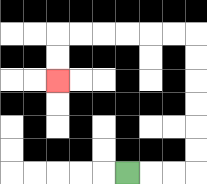{'start': '[5, 7]', 'end': '[2, 3]', 'path_directions': 'R,R,R,U,U,U,U,U,U,L,L,L,L,L,L,D,D', 'path_coordinates': '[[5, 7], [6, 7], [7, 7], [8, 7], [8, 6], [8, 5], [8, 4], [8, 3], [8, 2], [8, 1], [7, 1], [6, 1], [5, 1], [4, 1], [3, 1], [2, 1], [2, 2], [2, 3]]'}